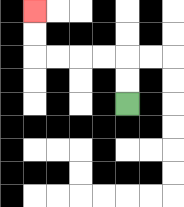{'start': '[5, 4]', 'end': '[1, 0]', 'path_directions': 'U,U,L,L,L,L,U,U', 'path_coordinates': '[[5, 4], [5, 3], [5, 2], [4, 2], [3, 2], [2, 2], [1, 2], [1, 1], [1, 0]]'}